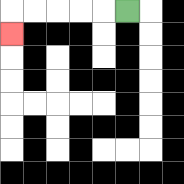{'start': '[5, 0]', 'end': '[0, 1]', 'path_directions': 'L,L,L,L,L,D', 'path_coordinates': '[[5, 0], [4, 0], [3, 0], [2, 0], [1, 0], [0, 0], [0, 1]]'}